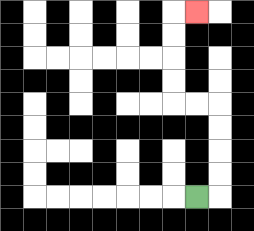{'start': '[8, 8]', 'end': '[8, 0]', 'path_directions': 'R,U,U,U,U,L,L,U,U,U,U,R', 'path_coordinates': '[[8, 8], [9, 8], [9, 7], [9, 6], [9, 5], [9, 4], [8, 4], [7, 4], [7, 3], [7, 2], [7, 1], [7, 0], [8, 0]]'}